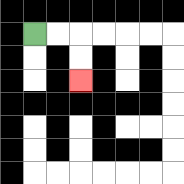{'start': '[1, 1]', 'end': '[3, 3]', 'path_directions': 'R,R,D,D', 'path_coordinates': '[[1, 1], [2, 1], [3, 1], [3, 2], [3, 3]]'}